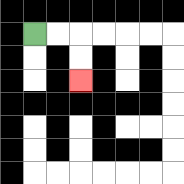{'start': '[1, 1]', 'end': '[3, 3]', 'path_directions': 'R,R,D,D', 'path_coordinates': '[[1, 1], [2, 1], [3, 1], [3, 2], [3, 3]]'}